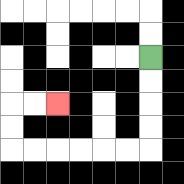{'start': '[6, 2]', 'end': '[2, 4]', 'path_directions': 'D,D,D,D,L,L,L,L,L,L,U,U,R,R', 'path_coordinates': '[[6, 2], [6, 3], [6, 4], [6, 5], [6, 6], [5, 6], [4, 6], [3, 6], [2, 6], [1, 6], [0, 6], [0, 5], [0, 4], [1, 4], [2, 4]]'}